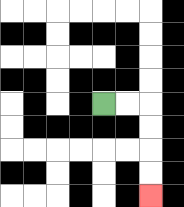{'start': '[4, 4]', 'end': '[6, 8]', 'path_directions': 'R,R,D,D,D,D', 'path_coordinates': '[[4, 4], [5, 4], [6, 4], [6, 5], [6, 6], [6, 7], [6, 8]]'}